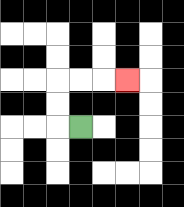{'start': '[3, 5]', 'end': '[5, 3]', 'path_directions': 'L,U,U,R,R,R', 'path_coordinates': '[[3, 5], [2, 5], [2, 4], [2, 3], [3, 3], [4, 3], [5, 3]]'}